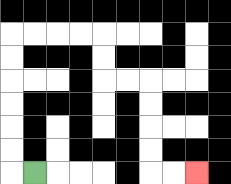{'start': '[1, 7]', 'end': '[8, 7]', 'path_directions': 'L,U,U,U,U,U,U,R,R,R,R,D,D,R,R,D,D,D,D,R,R', 'path_coordinates': '[[1, 7], [0, 7], [0, 6], [0, 5], [0, 4], [0, 3], [0, 2], [0, 1], [1, 1], [2, 1], [3, 1], [4, 1], [4, 2], [4, 3], [5, 3], [6, 3], [6, 4], [6, 5], [6, 6], [6, 7], [7, 7], [8, 7]]'}